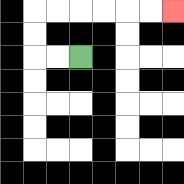{'start': '[3, 2]', 'end': '[7, 0]', 'path_directions': 'L,L,U,U,R,R,R,R,R,R', 'path_coordinates': '[[3, 2], [2, 2], [1, 2], [1, 1], [1, 0], [2, 0], [3, 0], [4, 0], [5, 0], [6, 0], [7, 0]]'}